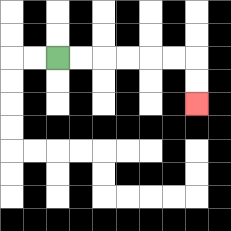{'start': '[2, 2]', 'end': '[8, 4]', 'path_directions': 'R,R,R,R,R,R,D,D', 'path_coordinates': '[[2, 2], [3, 2], [4, 2], [5, 2], [6, 2], [7, 2], [8, 2], [8, 3], [8, 4]]'}